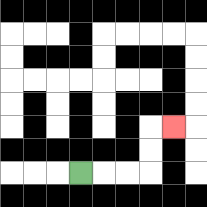{'start': '[3, 7]', 'end': '[7, 5]', 'path_directions': 'R,R,R,U,U,R', 'path_coordinates': '[[3, 7], [4, 7], [5, 7], [6, 7], [6, 6], [6, 5], [7, 5]]'}